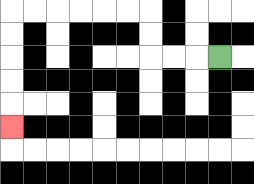{'start': '[9, 2]', 'end': '[0, 5]', 'path_directions': 'L,L,L,U,U,L,L,L,L,L,L,D,D,D,D,D', 'path_coordinates': '[[9, 2], [8, 2], [7, 2], [6, 2], [6, 1], [6, 0], [5, 0], [4, 0], [3, 0], [2, 0], [1, 0], [0, 0], [0, 1], [0, 2], [0, 3], [0, 4], [0, 5]]'}